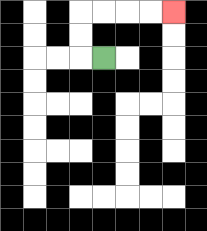{'start': '[4, 2]', 'end': '[7, 0]', 'path_directions': 'L,U,U,R,R,R,R', 'path_coordinates': '[[4, 2], [3, 2], [3, 1], [3, 0], [4, 0], [5, 0], [6, 0], [7, 0]]'}